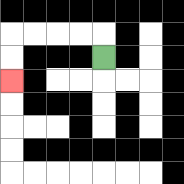{'start': '[4, 2]', 'end': '[0, 3]', 'path_directions': 'U,L,L,L,L,D,D', 'path_coordinates': '[[4, 2], [4, 1], [3, 1], [2, 1], [1, 1], [0, 1], [0, 2], [0, 3]]'}